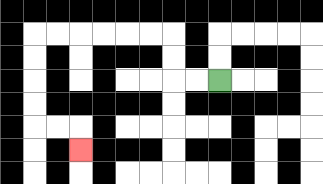{'start': '[9, 3]', 'end': '[3, 6]', 'path_directions': 'L,L,U,U,L,L,L,L,L,L,D,D,D,D,R,R,D', 'path_coordinates': '[[9, 3], [8, 3], [7, 3], [7, 2], [7, 1], [6, 1], [5, 1], [4, 1], [3, 1], [2, 1], [1, 1], [1, 2], [1, 3], [1, 4], [1, 5], [2, 5], [3, 5], [3, 6]]'}